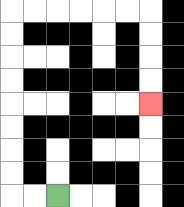{'start': '[2, 8]', 'end': '[6, 4]', 'path_directions': 'L,L,U,U,U,U,U,U,U,U,R,R,R,R,R,R,D,D,D,D', 'path_coordinates': '[[2, 8], [1, 8], [0, 8], [0, 7], [0, 6], [0, 5], [0, 4], [0, 3], [0, 2], [0, 1], [0, 0], [1, 0], [2, 0], [3, 0], [4, 0], [5, 0], [6, 0], [6, 1], [6, 2], [6, 3], [6, 4]]'}